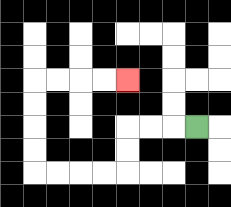{'start': '[8, 5]', 'end': '[5, 3]', 'path_directions': 'L,L,L,D,D,L,L,L,L,U,U,U,U,R,R,R,R', 'path_coordinates': '[[8, 5], [7, 5], [6, 5], [5, 5], [5, 6], [5, 7], [4, 7], [3, 7], [2, 7], [1, 7], [1, 6], [1, 5], [1, 4], [1, 3], [2, 3], [3, 3], [4, 3], [5, 3]]'}